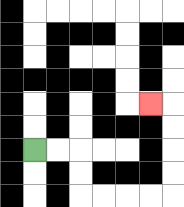{'start': '[1, 6]', 'end': '[6, 4]', 'path_directions': 'R,R,D,D,R,R,R,R,U,U,U,U,L', 'path_coordinates': '[[1, 6], [2, 6], [3, 6], [3, 7], [3, 8], [4, 8], [5, 8], [6, 8], [7, 8], [7, 7], [7, 6], [7, 5], [7, 4], [6, 4]]'}